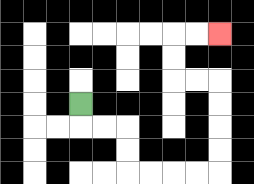{'start': '[3, 4]', 'end': '[9, 1]', 'path_directions': 'D,R,R,D,D,R,R,R,R,U,U,U,U,L,L,U,U,R,R', 'path_coordinates': '[[3, 4], [3, 5], [4, 5], [5, 5], [5, 6], [5, 7], [6, 7], [7, 7], [8, 7], [9, 7], [9, 6], [9, 5], [9, 4], [9, 3], [8, 3], [7, 3], [7, 2], [7, 1], [8, 1], [9, 1]]'}